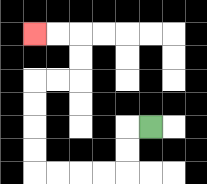{'start': '[6, 5]', 'end': '[1, 1]', 'path_directions': 'L,D,D,L,L,L,L,U,U,U,U,R,R,U,U,L,L', 'path_coordinates': '[[6, 5], [5, 5], [5, 6], [5, 7], [4, 7], [3, 7], [2, 7], [1, 7], [1, 6], [1, 5], [1, 4], [1, 3], [2, 3], [3, 3], [3, 2], [3, 1], [2, 1], [1, 1]]'}